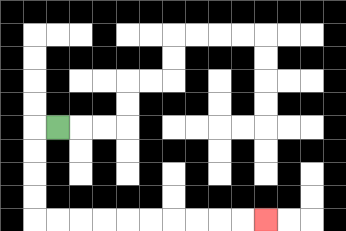{'start': '[2, 5]', 'end': '[11, 9]', 'path_directions': 'L,D,D,D,D,R,R,R,R,R,R,R,R,R,R', 'path_coordinates': '[[2, 5], [1, 5], [1, 6], [1, 7], [1, 8], [1, 9], [2, 9], [3, 9], [4, 9], [5, 9], [6, 9], [7, 9], [8, 9], [9, 9], [10, 9], [11, 9]]'}